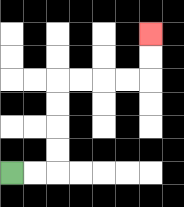{'start': '[0, 7]', 'end': '[6, 1]', 'path_directions': 'R,R,U,U,U,U,R,R,R,R,U,U', 'path_coordinates': '[[0, 7], [1, 7], [2, 7], [2, 6], [2, 5], [2, 4], [2, 3], [3, 3], [4, 3], [5, 3], [6, 3], [6, 2], [6, 1]]'}